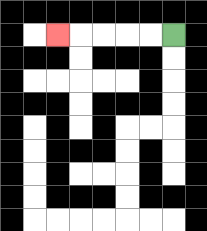{'start': '[7, 1]', 'end': '[2, 1]', 'path_directions': 'L,L,L,L,L', 'path_coordinates': '[[7, 1], [6, 1], [5, 1], [4, 1], [3, 1], [2, 1]]'}